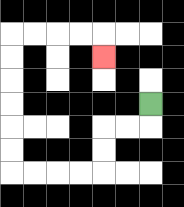{'start': '[6, 4]', 'end': '[4, 2]', 'path_directions': 'D,L,L,D,D,L,L,L,L,U,U,U,U,U,U,R,R,R,R,D', 'path_coordinates': '[[6, 4], [6, 5], [5, 5], [4, 5], [4, 6], [4, 7], [3, 7], [2, 7], [1, 7], [0, 7], [0, 6], [0, 5], [0, 4], [0, 3], [0, 2], [0, 1], [1, 1], [2, 1], [3, 1], [4, 1], [4, 2]]'}